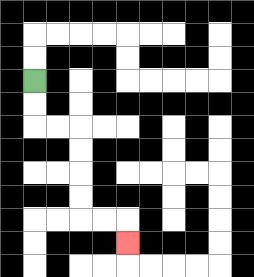{'start': '[1, 3]', 'end': '[5, 10]', 'path_directions': 'D,D,R,R,D,D,D,D,R,R,D', 'path_coordinates': '[[1, 3], [1, 4], [1, 5], [2, 5], [3, 5], [3, 6], [3, 7], [3, 8], [3, 9], [4, 9], [5, 9], [5, 10]]'}